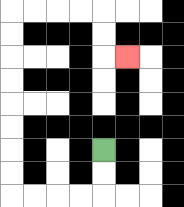{'start': '[4, 6]', 'end': '[5, 2]', 'path_directions': 'D,D,L,L,L,L,U,U,U,U,U,U,U,U,R,R,R,R,D,D,R', 'path_coordinates': '[[4, 6], [4, 7], [4, 8], [3, 8], [2, 8], [1, 8], [0, 8], [0, 7], [0, 6], [0, 5], [0, 4], [0, 3], [0, 2], [0, 1], [0, 0], [1, 0], [2, 0], [3, 0], [4, 0], [4, 1], [4, 2], [5, 2]]'}